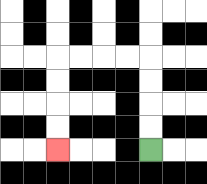{'start': '[6, 6]', 'end': '[2, 6]', 'path_directions': 'U,U,U,U,L,L,L,L,D,D,D,D', 'path_coordinates': '[[6, 6], [6, 5], [6, 4], [6, 3], [6, 2], [5, 2], [4, 2], [3, 2], [2, 2], [2, 3], [2, 4], [2, 5], [2, 6]]'}